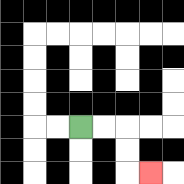{'start': '[3, 5]', 'end': '[6, 7]', 'path_directions': 'R,R,D,D,R', 'path_coordinates': '[[3, 5], [4, 5], [5, 5], [5, 6], [5, 7], [6, 7]]'}